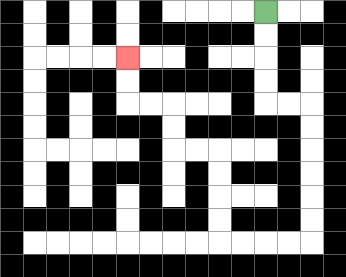{'start': '[11, 0]', 'end': '[5, 2]', 'path_directions': 'D,D,D,D,R,R,D,D,D,D,D,D,L,L,L,L,U,U,U,U,L,L,U,U,L,L,U,U', 'path_coordinates': '[[11, 0], [11, 1], [11, 2], [11, 3], [11, 4], [12, 4], [13, 4], [13, 5], [13, 6], [13, 7], [13, 8], [13, 9], [13, 10], [12, 10], [11, 10], [10, 10], [9, 10], [9, 9], [9, 8], [9, 7], [9, 6], [8, 6], [7, 6], [7, 5], [7, 4], [6, 4], [5, 4], [5, 3], [5, 2]]'}